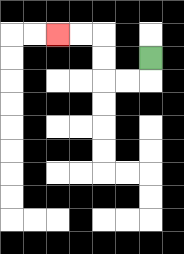{'start': '[6, 2]', 'end': '[2, 1]', 'path_directions': 'D,L,L,U,U,L,L', 'path_coordinates': '[[6, 2], [6, 3], [5, 3], [4, 3], [4, 2], [4, 1], [3, 1], [2, 1]]'}